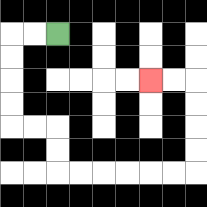{'start': '[2, 1]', 'end': '[6, 3]', 'path_directions': 'L,L,D,D,D,D,R,R,D,D,R,R,R,R,R,R,U,U,U,U,L,L', 'path_coordinates': '[[2, 1], [1, 1], [0, 1], [0, 2], [0, 3], [0, 4], [0, 5], [1, 5], [2, 5], [2, 6], [2, 7], [3, 7], [4, 7], [5, 7], [6, 7], [7, 7], [8, 7], [8, 6], [8, 5], [8, 4], [8, 3], [7, 3], [6, 3]]'}